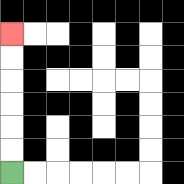{'start': '[0, 7]', 'end': '[0, 1]', 'path_directions': 'U,U,U,U,U,U', 'path_coordinates': '[[0, 7], [0, 6], [0, 5], [0, 4], [0, 3], [0, 2], [0, 1]]'}